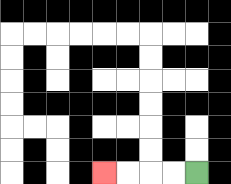{'start': '[8, 7]', 'end': '[4, 7]', 'path_directions': 'L,L,L,L', 'path_coordinates': '[[8, 7], [7, 7], [6, 7], [5, 7], [4, 7]]'}